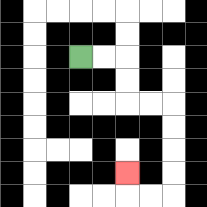{'start': '[3, 2]', 'end': '[5, 7]', 'path_directions': 'R,R,D,D,R,R,D,D,D,D,L,L,U', 'path_coordinates': '[[3, 2], [4, 2], [5, 2], [5, 3], [5, 4], [6, 4], [7, 4], [7, 5], [7, 6], [7, 7], [7, 8], [6, 8], [5, 8], [5, 7]]'}